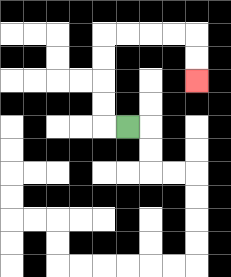{'start': '[5, 5]', 'end': '[8, 3]', 'path_directions': 'L,U,U,U,U,R,R,R,R,D,D', 'path_coordinates': '[[5, 5], [4, 5], [4, 4], [4, 3], [4, 2], [4, 1], [5, 1], [6, 1], [7, 1], [8, 1], [8, 2], [8, 3]]'}